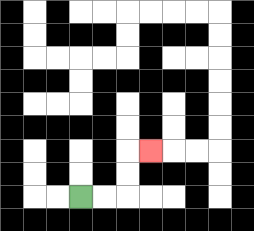{'start': '[3, 8]', 'end': '[6, 6]', 'path_directions': 'R,R,U,U,R', 'path_coordinates': '[[3, 8], [4, 8], [5, 8], [5, 7], [5, 6], [6, 6]]'}